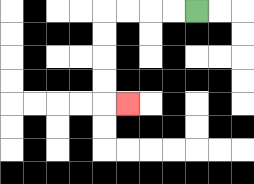{'start': '[8, 0]', 'end': '[5, 4]', 'path_directions': 'L,L,L,L,D,D,D,D,R', 'path_coordinates': '[[8, 0], [7, 0], [6, 0], [5, 0], [4, 0], [4, 1], [4, 2], [4, 3], [4, 4], [5, 4]]'}